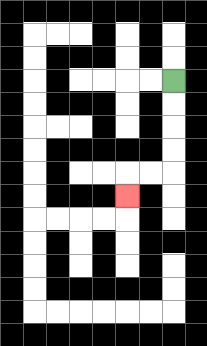{'start': '[7, 3]', 'end': '[5, 8]', 'path_directions': 'D,D,D,D,L,L,D', 'path_coordinates': '[[7, 3], [7, 4], [7, 5], [7, 6], [7, 7], [6, 7], [5, 7], [5, 8]]'}